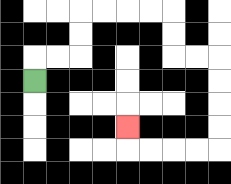{'start': '[1, 3]', 'end': '[5, 5]', 'path_directions': 'U,R,R,U,U,R,R,R,R,D,D,R,R,D,D,D,D,L,L,L,L,U', 'path_coordinates': '[[1, 3], [1, 2], [2, 2], [3, 2], [3, 1], [3, 0], [4, 0], [5, 0], [6, 0], [7, 0], [7, 1], [7, 2], [8, 2], [9, 2], [9, 3], [9, 4], [9, 5], [9, 6], [8, 6], [7, 6], [6, 6], [5, 6], [5, 5]]'}